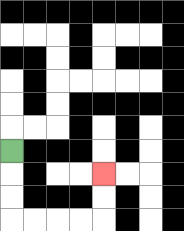{'start': '[0, 6]', 'end': '[4, 7]', 'path_directions': 'D,D,D,R,R,R,R,U,U', 'path_coordinates': '[[0, 6], [0, 7], [0, 8], [0, 9], [1, 9], [2, 9], [3, 9], [4, 9], [4, 8], [4, 7]]'}